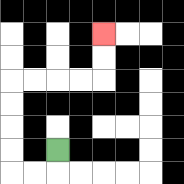{'start': '[2, 6]', 'end': '[4, 1]', 'path_directions': 'D,L,L,U,U,U,U,R,R,R,R,U,U', 'path_coordinates': '[[2, 6], [2, 7], [1, 7], [0, 7], [0, 6], [0, 5], [0, 4], [0, 3], [1, 3], [2, 3], [3, 3], [4, 3], [4, 2], [4, 1]]'}